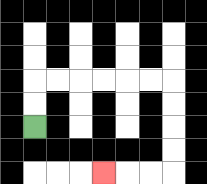{'start': '[1, 5]', 'end': '[4, 7]', 'path_directions': 'U,U,R,R,R,R,R,R,D,D,D,D,L,L,L', 'path_coordinates': '[[1, 5], [1, 4], [1, 3], [2, 3], [3, 3], [4, 3], [5, 3], [6, 3], [7, 3], [7, 4], [7, 5], [7, 6], [7, 7], [6, 7], [5, 7], [4, 7]]'}